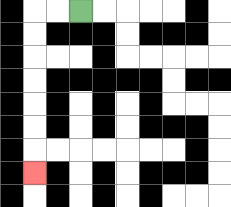{'start': '[3, 0]', 'end': '[1, 7]', 'path_directions': 'L,L,D,D,D,D,D,D,D', 'path_coordinates': '[[3, 0], [2, 0], [1, 0], [1, 1], [1, 2], [1, 3], [1, 4], [1, 5], [1, 6], [1, 7]]'}